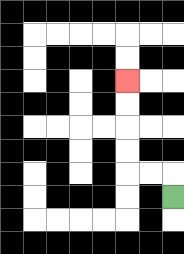{'start': '[7, 8]', 'end': '[5, 3]', 'path_directions': 'U,L,L,U,U,U,U', 'path_coordinates': '[[7, 8], [7, 7], [6, 7], [5, 7], [5, 6], [5, 5], [5, 4], [5, 3]]'}